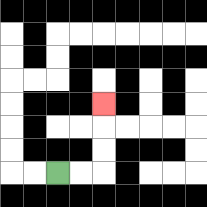{'start': '[2, 7]', 'end': '[4, 4]', 'path_directions': 'R,R,U,U,U', 'path_coordinates': '[[2, 7], [3, 7], [4, 7], [4, 6], [4, 5], [4, 4]]'}